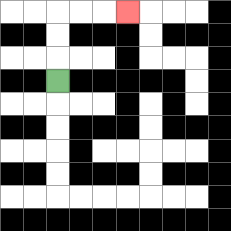{'start': '[2, 3]', 'end': '[5, 0]', 'path_directions': 'U,U,U,R,R,R', 'path_coordinates': '[[2, 3], [2, 2], [2, 1], [2, 0], [3, 0], [4, 0], [5, 0]]'}